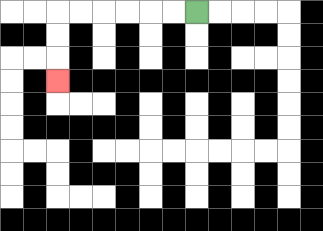{'start': '[8, 0]', 'end': '[2, 3]', 'path_directions': 'L,L,L,L,L,L,D,D,D', 'path_coordinates': '[[8, 0], [7, 0], [6, 0], [5, 0], [4, 0], [3, 0], [2, 0], [2, 1], [2, 2], [2, 3]]'}